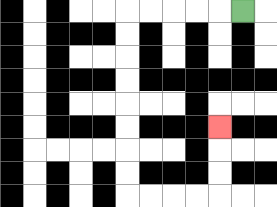{'start': '[10, 0]', 'end': '[9, 5]', 'path_directions': 'L,L,L,L,L,D,D,D,D,D,D,D,D,R,R,R,R,U,U,U', 'path_coordinates': '[[10, 0], [9, 0], [8, 0], [7, 0], [6, 0], [5, 0], [5, 1], [5, 2], [5, 3], [5, 4], [5, 5], [5, 6], [5, 7], [5, 8], [6, 8], [7, 8], [8, 8], [9, 8], [9, 7], [9, 6], [9, 5]]'}